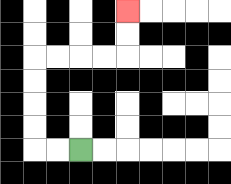{'start': '[3, 6]', 'end': '[5, 0]', 'path_directions': 'L,L,U,U,U,U,R,R,R,R,U,U', 'path_coordinates': '[[3, 6], [2, 6], [1, 6], [1, 5], [1, 4], [1, 3], [1, 2], [2, 2], [3, 2], [4, 2], [5, 2], [5, 1], [5, 0]]'}